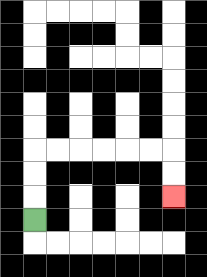{'start': '[1, 9]', 'end': '[7, 8]', 'path_directions': 'U,U,U,R,R,R,R,R,R,D,D', 'path_coordinates': '[[1, 9], [1, 8], [1, 7], [1, 6], [2, 6], [3, 6], [4, 6], [5, 6], [6, 6], [7, 6], [7, 7], [7, 8]]'}